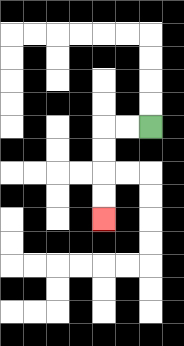{'start': '[6, 5]', 'end': '[4, 9]', 'path_directions': 'L,L,D,D,D,D', 'path_coordinates': '[[6, 5], [5, 5], [4, 5], [4, 6], [4, 7], [4, 8], [4, 9]]'}